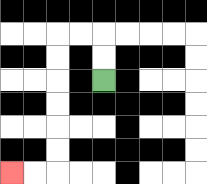{'start': '[4, 3]', 'end': '[0, 7]', 'path_directions': 'U,U,L,L,D,D,D,D,D,D,L,L', 'path_coordinates': '[[4, 3], [4, 2], [4, 1], [3, 1], [2, 1], [2, 2], [2, 3], [2, 4], [2, 5], [2, 6], [2, 7], [1, 7], [0, 7]]'}